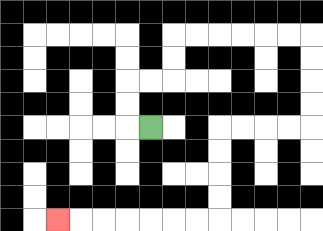{'start': '[6, 5]', 'end': '[2, 9]', 'path_directions': 'L,U,U,R,R,U,U,R,R,R,R,R,R,D,D,D,D,L,L,L,L,D,D,D,D,L,L,L,L,L,L,L', 'path_coordinates': '[[6, 5], [5, 5], [5, 4], [5, 3], [6, 3], [7, 3], [7, 2], [7, 1], [8, 1], [9, 1], [10, 1], [11, 1], [12, 1], [13, 1], [13, 2], [13, 3], [13, 4], [13, 5], [12, 5], [11, 5], [10, 5], [9, 5], [9, 6], [9, 7], [9, 8], [9, 9], [8, 9], [7, 9], [6, 9], [5, 9], [4, 9], [3, 9], [2, 9]]'}